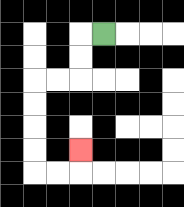{'start': '[4, 1]', 'end': '[3, 6]', 'path_directions': 'L,D,D,L,L,D,D,D,D,R,R,U', 'path_coordinates': '[[4, 1], [3, 1], [3, 2], [3, 3], [2, 3], [1, 3], [1, 4], [1, 5], [1, 6], [1, 7], [2, 7], [3, 7], [3, 6]]'}